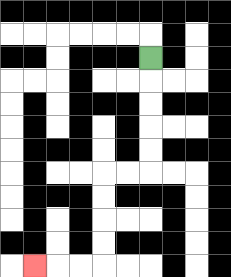{'start': '[6, 2]', 'end': '[1, 11]', 'path_directions': 'D,D,D,D,D,L,L,D,D,D,D,L,L,L', 'path_coordinates': '[[6, 2], [6, 3], [6, 4], [6, 5], [6, 6], [6, 7], [5, 7], [4, 7], [4, 8], [4, 9], [4, 10], [4, 11], [3, 11], [2, 11], [1, 11]]'}